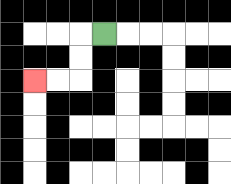{'start': '[4, 1]', 'end': '[1, 3]', 'path_directions': 'L,D,D,L,L', 'path_coordinates': '[[4, 1], [3, 1], [3, 2], [3, 3], [2, 3], [1, 3]]'}